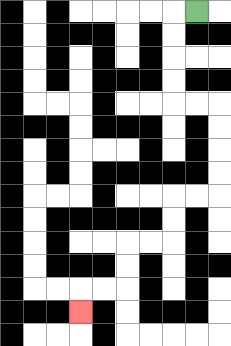{'start': '[8, 0]', 'end': '[3, 13]', 'path_directions': 'L,D,D,D,D,R,R,D,D,D,D,L,L,D,D,L,L,D,D,L,L,D', 'path_coordinates': '[[8, 0], [7, 0], [7, 1], [7, 2], [7, 3], [7, 4], [8, 4], [9, 4], [9, 5], [9, 6], [9, 7], [9, 8], [8, 8], [7, 8], [7, 9], [7, 10], [6, 10], [5, 10], [5, 11], [5, 12], [4, 12], [3, 12], [3, 13]]'}